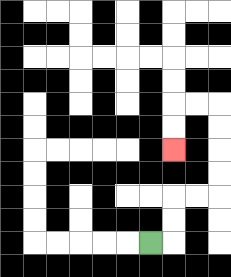{'start': '[6, 10]', 'end': '[7, 6]', 'path_directions': 'R,U,U,R,R,U,U,U,U,L,L,D,D', 'path_coordinates': '[[6, 10], [7, 10], [7, 9], [7, 8], [8, 8], [9, 8], [9, 7], [9, 6], [9, 5], [9, 4], [8, 4], [7, 4], [7, 5], [7, 6]]'}